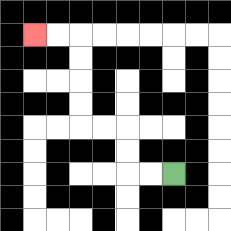{'start': '[7, 7]', 'end': '[1, 1]', 'path_directions': 'L,L,U,U,L,L,U,U,U,U,L,L', 'path_coordinates': '[[7, 7], [6, 7], [5, 7], [5, 6], [5, 5], [4, 5], [3, 5], [3, 4], [3, 3], [3, 2], [3, 1], [2, 1], [1, 1]]'}